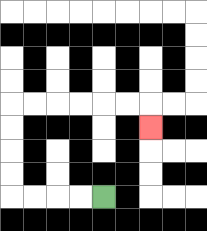{'start': '[4, 8]', 'end': '[6, 5]', 'path_directions': 'L,L,L,L,U,U,U,U,R,R,R,R,R,R,D', 'path_coordinates': '[[4, 8], [3, 8], [2, 8], [1, 8], [0, 8], [0, 7], [0, 6], [0, 5], [0, 4], [1, 4], [2, 4], [3, 4], [4, 4], [5, 4], [6, 4], [6, 5]]'}